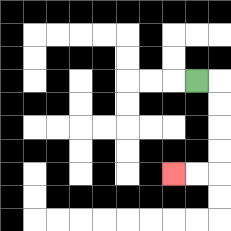{'start': '[8, 3]', 'end': '[7, 7]', 'path_directions': 'R,D,D,D,D,L,L', 'path_coordinates': '[[8, 3], [9, 3], [9, 4], [9, 5], [9, 6], [9, 7], [8, 7], [7, 7]]'}